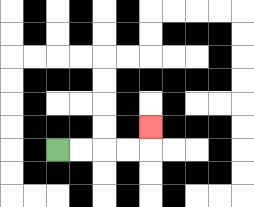{'start': '[2, 6]', 'end': '[6, 5]', 'path_directions': 'R,R,R,R,U', 'path_coordinates': '[[2, 6], [3, 6], [4, 6], [5, 6], [6, 6], [6, 5]]'}